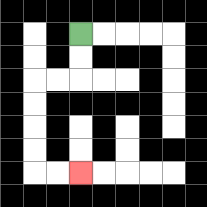{'start': '[3, 1]', 'end': '[3, 7]', 'path_directions': 'D,D,L,L,D,D,D,D,R,R', 'path_coordinates': '[[3, 1], [3, 2], [3, 3], [2, 3], [1, 3], [1, 4], [1, 5], [1, 6], [1, 7], [2, 7], [3, 7]]'}